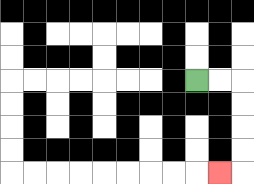{'start': '[8, 3]', 'end': '[9, 7]', 'path_directions': 'R,R,D,D,D,D,L', 'path_coordinates': '[[8, 3], [9, 3], [10, 3], [10, 4], [10, 5], [10, 6], [10, 7], [9, 7]]'}